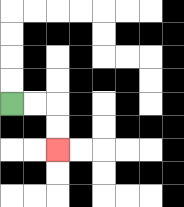{'start': '[0, 4]', 'end': '[2, 6]', 'path_directions': 'R,R,D,D', 'path_coordinates': '[[0, 4], [1, 4], [2, 4], [2, 5], [2, 6]]'}